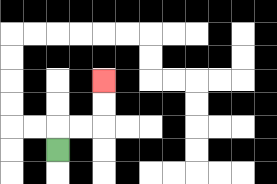{'start': '[2, 6]', 'end': '[4, 3]', 'path_directions': 'U,R,R,U,U', 'path_coordinates': '[[2, 6], [2, 5], [3, 5], [4, 5], [4, 4], [4, 3]]'}